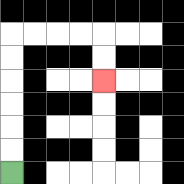{'start': '[0, 7]', 'end': '[4, 3]', 'path_directions': 'U,U,U,U,U,U,R,R,R,R,D,D', 'path_coordinates': '[[0, 7], [0, 6], [0, 5], [0, 4], [0, 3], [0, 2], [0, 1], [1, 1], [2, 1], [3, 1], [4, 1], [4, 2], [4, 3]]'}